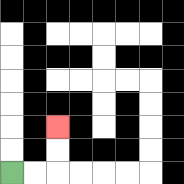{'start': '[0, 7]', 'end': '[2, 5]', 'path_directions': 'R,R,U,U', 'path_coordinates': '[[0, 7], [1, 7], [2, 7], [2, 6], [2, 5]]'}